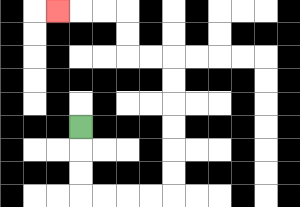{'start': '[3, 5]', 'end': '[2, 0]', 'path_directions': 'D,D,D,R,R,R,R,U,U,U,U,U,U,L,L,U,U,L,L,L', 'path_coordinates': '[[3, 5], [3, 6], [3, 7], [3, 8], [4, 8], [5, 8], [6, 8], [7, 8], [7, 7], [7, 6], [7, 5], [7, 4], [7, 3], [7, 2], [6, 2], [5, 2], [5, 1], [5, 0], [4, 0], [3, 0], [2, 0]]'}